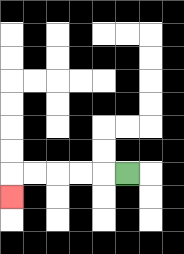{'start': '[5, 7]', 'end': '[0, 8]', 'path_directions': 'L,L,L,L,L,D', 'path_coordinates': '[[5, 7], [4, 7], [3, 7], [2, 7], [1, 7], [0, 7], [0, 8]]'}